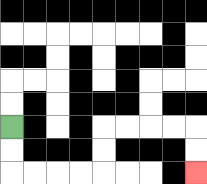{'start': '[0, 5]', 'end': '[8, 7]', 'path_directions': 'D,D,R,R,R,R,U,U,R,R,R,R,D,D', 'path_coordinates': '[[0, 5], [0, 6], [0, 7], [1, 7], [2, 7], [3, 7], [4, 7], [4, 6], [4, 5], [5, 5], [6, 5], [7, 5], [8, 5], [8, 6], [8, 7]]'}